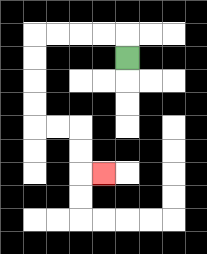{'start': '[5, 2]', 'end': '[4, 7]', 'path_directions': 'U,L,L,L,L,D,D,D,D,R,R,D,D,R', 'path_coordinates': '[[5, 2], [5, 1], [4, 1], [3, 1], [2, 1], [1, 1], [1, 2], [1, 3], [1, 4], [1, 5], [2, 5], [3, 5], [3, 6], [3, 7], [4, 7]]'}